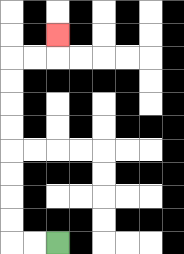{'start': '[2, 10]', 'end': '[2, 1]', 'path_directions': 'L,L,U,U,U,U,U,U,U,U,R,R,U', 'path_coordinates': '[[2, 10], [1, 10], [0, 10], [0, 9], [0, 8], [0, 7], [0, 6], [0, 5], [0, 4], [0, 3], [0, 2], [1, 2], [2, 2], [2, 1]]'}